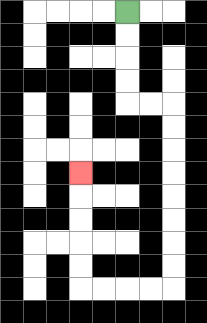{'start': '[5, 0]', 'end': '[3, 7]', 'path_directions': 'D,D,D,D,R,R,D,D,D,D,D,D,D,D,L,L,L,L,U,U,U,U,U', 'path_coordinates': '[[5, 0], [5, 1], [5, 2], [5, 3], [5, 4], [6, 4], [7, 4], [7, 5], [7, 6], [7, 7], [7, 8], [7, 9], [7, 10], [7, 11], [7, 12], [6, 12], [5, 12], [4, 12], [3, 12], [3, 11], [3, 10], [3, 9], [3, 8], [3, 7]]'}